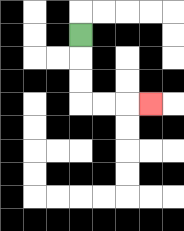{'start': '[3, 1]', 'end': '[6, 4]', 'path_directions': 'D,D,D,R,R,R', 'path_coordinates': '[[3, 1], [3, 2], [3, 3], [3, 4], [4, 4], [5, 4], [6, 4]]'}